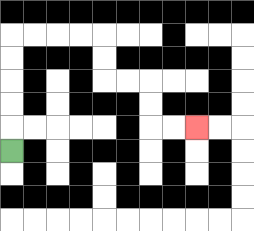{'start': '[0, 6]', 'end': '[8, 5]', 'path_directions': 'U,U,U,U,U,R,R,R,R,D,D,R,R,D,D,R,R', 'path_coordinates': '[[0, 6], [0, 5], [0, 4], [0, 3], [0, 2], [0, 1], [1, 1], [2, 1], [3, 1], [4, 1], [4, 2], [4, 3], [5, 3], [6, 3], [6, 4], [6, 5], [7, 5], [8, 5]]'}